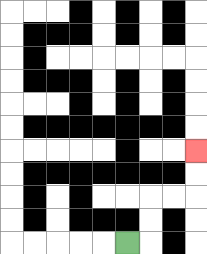{'start': '[5, 10]', 'end': '[8, 6]', 'path_directions': 'R,U,U,R,R,U,U', 'path_coordinates': '[[5, 10], [6, 10], [6, 9], [6, 8], [7, 8], [8, 8], [8, 7], [8, 6]]'}